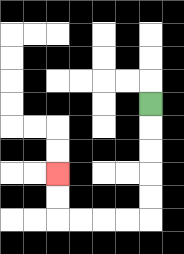{'start': '[6, 4]', 'end': '[2, 7]', 'path_directions': 'D,D,D,D,D,L,L,L,L,U,U', 'path_coordinates': '[[6, 4], [6, 5], [6, 6], [6, 7], [6, 8], [6, 9], [5, 9], [4, 9], [3, 9], [2, 9], [2, 8], [2, 7]]'}